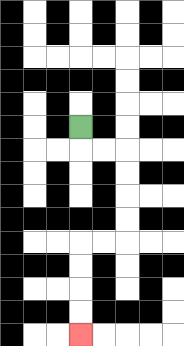{'start': '[3, 5]', 'end': '[3, 14]', 'path_directions': 'D,R,R,D,D,D,D,L,L,D,D,D,D', 'path_coordinates': '[[3, 5], [3, 6], [4, 6], [5, 6], [5, 7], [5, 8], [5, 9], [5, 10], [4, 10], [3, 10], [3, 11], [3, 12], [3, 13], [3, 14]]'}